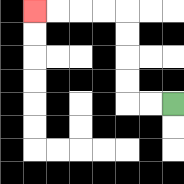{'start': '[7, 4]', 'end': '[1, 0]', 'path_directions': 'L,L,U,U,U,U,L,L,L,L', 'path_coordinates': '[[7, 4], [6, 4], [5, 4], [5, 3], [5, 2], [5, 1], [5, 0], [4, 0], [3, 0], [2, 0], [1, 0]]'}